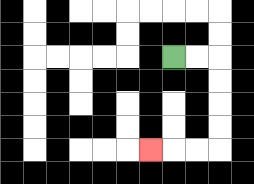{'start': '[7, 2]', 'end': '[6, 6]', 'path_directions': 'R,R,D,D,D,D,L,L,L', 'path_coordinates': '[[7, 2], [8, 2], [9, 2], [9, 3], [9, 4], [9, 5], [9, 6], [8, 6], [7, 6], [6, 6]]'}